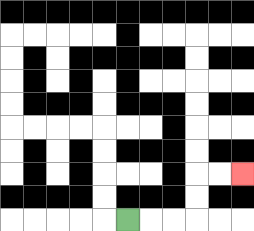{'start': '[5, 9]', 'end': '[10, 7]', 'path_directions': 'R,R,R,U,U,R,R', 'path_coordinates': '[[5, 9], [6, 9], [7, 9], [8, 9], [8, 8], [8, 7], [9, 7], [10, 7]]'}